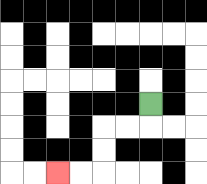{'start': '[6, 4]', 'end': '[2, 7]', 'path_directions': 'D,L,L,D,D,L,L', 'path_coordinates': '[[6, 4], [6, 5], [5, 5], [4, 5], [4, 6], [4, 7], [3, 7], [2, 7]]'}